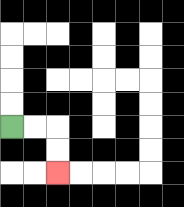{'start': '[0, 5]', 'end': '[2, 7]', 'path_directions': 'R,R,D,D', 'path_coordinates': '[[0, 5], [1, 5], [2, 5], [2, 6], [2, 7]]'}